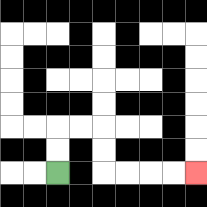{'start': '[2, 7]', 'end': '[8, 7]', 'path_directions': 'U,U,R,R,D,D,R,R,R,R', 'path_coordinates': '[[2, 7], [2, 6], [2, 5], [3, 5], [4, 5], [4, 6], [4, 7], [5, 7], [6, 7], [7, 7], [8, 7]]'}